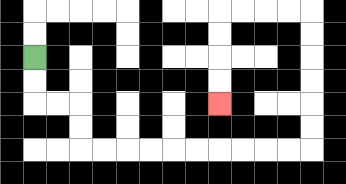{'start': '[1, 2]', 'end': '[9, 4]', 'path_directions': 'D,D,R,R,D,D,R,R,R,R,R,R,R,R,R,R,U,U,U,U,U,U,L,L,L,L,D,D,D,D', 'path_coordinates': '[[1, 2], [1, 3], [1, 4], [2, 4], [3, 4], [3, 5], [3, 6], [4, 6], [5, 6], [6, 6], [7, 6], [8, 6], [9, 6], [10, 6], [11, 6], [12, 6], [13, 6], [13, 5], [13, 4], [13, 3], [13, 2], [13, 1], [13, 0], [12, 0], [11, 0], [10, 0], [9, 0], [9, 1], [9, 2], [9, 3], [9, 4]]'}